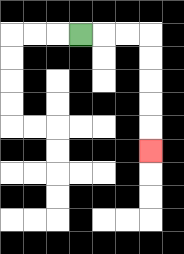{'start': '[3, 1]', 'end': '[6, 6]', 'path_directions': 'R,R,R,D,D,D,D,D', 'path_coordinates': '[[3, 1], [4, 1], [5, 1], [6, 1], [6, 2], [6, 3], [6, 4], [6, 5], [6, 6]]'}